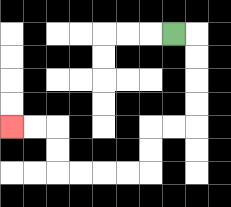{'start': '[7, 1]', 'end': '[0, 5]', 'path_directions': 'R,D,D,D,D,L,L,D,D,L,L,L,L,U,U,L,L', 'path_coordinates': '[[7, 1], [8, 1], [8, 2], [8, 3], [8, 4], [8, 5], [7, 5], [6, 5], [6, 6], [6, 7], [5, 7], [4, 7], [3, 7], [2, 7], [2, 6], [2, 5], [1, 5], [0, 5]]'}